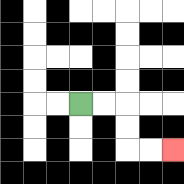{'start': '[3, 4]', 'end': '[7, 6]', 'path_directions': 'R,R,D,D,R,R', 'path_coordinates': '[[3, 4], [4, 4], [5, 4], [5, 5], [5, 6], [6, 6], [7, 6]]'}